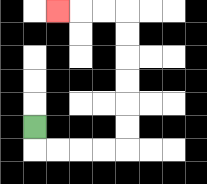{'start': '[1, 5]', 'end': '[2, 0]', 'path_directions': 'D,R,R,R,R,U,U,U,U,U,U,L,L,L', 'path_coordinates': '[[1, 5], [1, 6], [2, 6], [3, 6], [4, 6], [5, 6], [5, 5], [5, 4], [5, 3], [5, 2], [5, 1], [5, 0], [4, 0], [3, 0], [2, 0]]'}